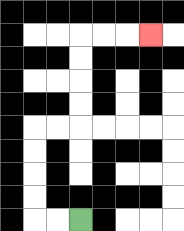{'start': '[3, 9]', 'end': '[6, 1]', 'path_directions': 'L,L,U,U,U,U,R,R,U,U,U,U,R,R,R', 'path_coordinates': '[[3, 9], [2, 9], [1, 9], [1, 8], [1, 7], [1, 6], [1, 5], [2, 5], [3, 5], [3, 4], [3, 3], [3, 2], [3, 1], [4, 1], [5, 1], [6, 1]]'}